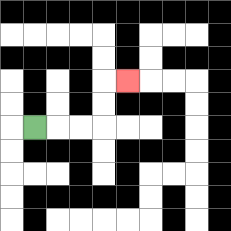{'start': '[1, 5]', 'end': '[5, 3]', 'path_directions': 'R,R,R,U,U,R', 'path_coordinates': '[[1, 5], [2, 5], [3, 5], [4, 5], [4, 4], [4, 3], [5, 3]]'}